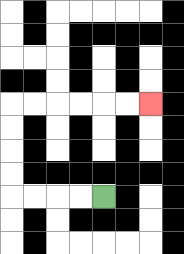{'start': '[4, 8]', 'end': '[6, 4]', 'path_directions': 'L,L,L,L,U,U,U,U,R,R,R,R,R,R', 'path_coordinates': '[[4, 8], [3, 8], [2, 8], [1, 8], [0, 8], [0, 7], [0, 6], [0, 5], [0, 4], [1, 4], [2, 4], [3, 4], [4, 4], [5, 4], [6, 4]]'}